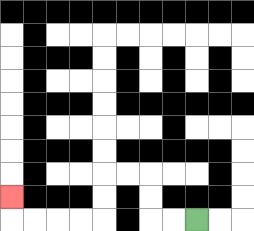{'start': '[8, 9]', 'end': '[0, 8]', 'path_directions': 'L,L,U,U,L,L,D,D,L,L,L,L,U', 'path_coordinates': '[[8, 9], [7, 9], [6, 9], [6, 8], [6, 7], [5, 7], [4, 7], [4, 8], [4, 9], [3, 9], [2, 9], [1, 9], [0, 9], [0, 8]]'}